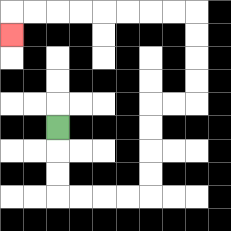{'start': '[2, 5]', 'end': '[0, 1]', 'path_directions': 'D,D,D,R,R,R,R,U,U,U,U,R,R,U,U,U,U,L,L,L,L,L,L,L,L,D', 'path_coordinates': '[[2, 5], [2, 6], [2, 7], [2, 8], [3, 8], [4, 8], [5, 8], [6, 8], [6, 7], [6, 6], [6, 5], [6, 4], [7, 4], [8, 4], [8, 3], [8, 2], [8, 1], [8, 0], [7, 0], [6, 0], [5, 0], [4, 0], [3, 0], [2, 0], [1, 0], [0, 0], [0, 1]]'}